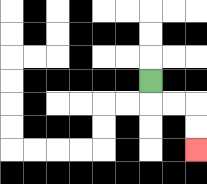{'start': '[6, 3]', 'end': '[8, 6]', 'path_directions': 'D,R,R,D,D', 'path_coordinates': '[[6, 3], [6, 4], [7, 4], [8, 4], [8, 5], [8, 6]]'}